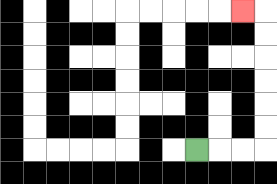{'start': '[8, 6]', 'end': '[10, 0]', 'path_directions': 'R,R,R,U,U,U,U,U,U,L', 'path_coordinates': '[[8, 6], [9, 6], [10, 6], [11, 6], [11, 5], [11, 4], [11, 3], [11, 2], [11, 1], [11, 0], [10, 0]]'}